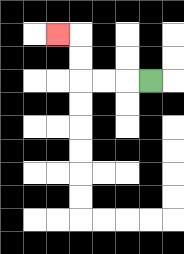{'start': '[6, 3]', 'end': '[2, 1]', 'path_directions': 'L,L,L,U,U,L', 'path_coordinates': '[[6, 3], [5, 3], [4, 3], [3, 3], [3, 2], [3, 1], [2, 1]]'}